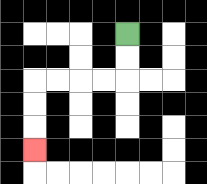{'start': '[5, 1]', 'end': '[1, 6]', 'path_directions': 'D,D,L,L,L,L,D,D,D', 'path_coordinates': '[[5, 1], [5, 2], [5, 3], [4, 3], [3, 3], [2, 3], [1, 3], [1, 4], [1, 5], [1, 6]]'}